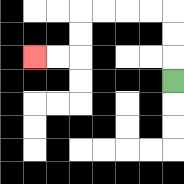{'start': '[7, 3]', 'end': '[1, 2]', 'path_directions': 'U,U,U,L,L,L,L,D,D,L,L', 'path_coordinates': '[[7, 3], [7, 2], [7, 1], [7, 0], [6, 0], [5, 0], [4, 0], [3, 0], [3, 1], [3, 2], [2, 2], [1, 2]]'}